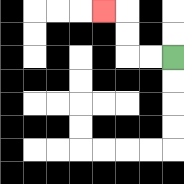{'start': '[7, 2]', 'end': '[4, 0]', 'path_directions': 'L,L,U,U,L', 'path_coordinates': '[[7, 2], [6, 2], [5, 2], [5, 1], [5, 0], [4, 0]]'}